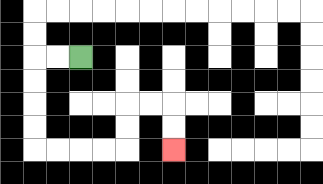{'start': '[3, 2]', 'end': '[7, 6]', 'path_directions': 'L,L,D,D,D,D,R,R,R,R,U,U,R,R,D,D', 'path_coordinates': '[[3, 2], [2, 2], [1, 2], [1, 3], [1, 4], [1, 5], [1, 6], [2, 6], [3, 6], [4, 6], [5, 6], [5, 5], [5, 4], [6, 4], [7, 4], [7, 5], [7, 6]]'}